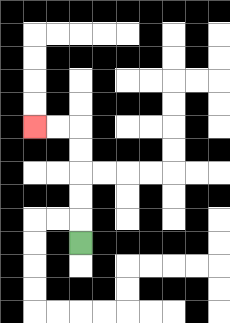{'start': '[3, 10]', 'end': '[1, 5]', 'path_directions': 'U,U,U,U,U,L,L', 'path_coordinates': '[[3, 10], [3, 9], [3, 8], [3, 7], [3, 6], [3, 5], [2, 5], [1, 5]]'}